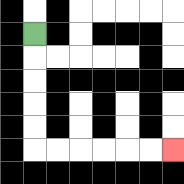{'start': '[1, 1]', 'end': '[7, 6]', 'path_directions': 'D,D,D,D,D,R,R,R,R,R,R', 'path_coordinates': '[[1, 1], [1, 2], [1, 3], [1, 4], [1, 5], [1, 6], [2, 6], [3, 6], [4, 6], [5, 6], [6, 6], [7, 6]]'}